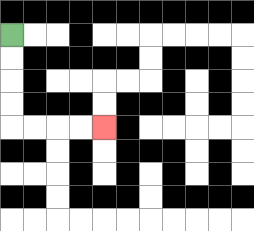{'start': '[0, 1]', 'end': '[4, 5]', 'path_directions': 'D,D,D,D,R,R,R,R', 'path_coordinates': '[[0, 1], [0, 2], [0, 3], [0, 4], [0, 5], [1, 5], [2, 5], [3, 5], [4, 5]]'}